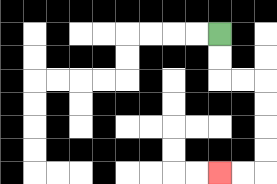{'start': '[9, 1]', 'end': '[9, 7]', 'path_directions': 'D,D,R,R,D,D,D,D,L,L', 'path_coordinates': '[[9, 1], [9, 2], [9, 3], [10, 3], [11, 3], [11, 4], [11, 5], [11, 6], [11, 7], [10, 7], [9, 7]]'}